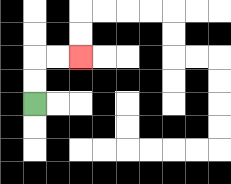{'start': '[1, 4]', 'end': '[3, 2]', 'path_directions': 'U,U,R,R', 'path_coordinates': '[[1, 4], [1, 3], [1, 2], [2, 2], [3, 2]]'}